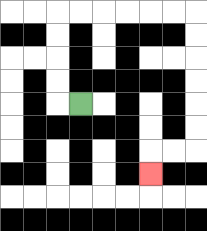{'start': '[3, 4]', 'end': '[6, 7]', 'path_directions': 'L,U,U,U,U,R,R,R,R,R,R,D,D,D,D,D,D,L,L,D', 'path_coordinates': '[[3, 4], [2, 4], [2, 3], [2, 2], [2, 1], [2, 0], [3, 0], [4, 0], [5, 0], [6, 0], [7, 0], [8, 0], [8, 1], [8, 2], [8, 3], [8, 4], [8, 5], [8, 6], [7, 6], [6, 6], [6, 7]]'}